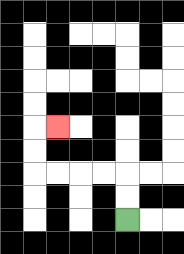{'start': '[5, 9]', 'end': '[2, 5]', 'path_directions': 'U,U,L,L,L,L,U,U,R', 'path_coordinates': '[[5, 9], [5, 8], [5, 7], [4, 7], [3, 7], [2, 7], [1, 7], [1, 6], [1, 5], [2, 5]]'}